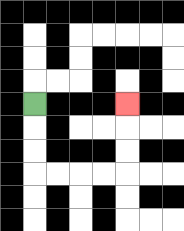{'start': '[1, 4]', 'end': '[5, 4]', 'path_directions': 'D,D,D,R,R,R,R,U,U,U', 'path_coordinates': '[[1, 4], [1, 5], [1, 6], [1, 7], [2, 7], [3, 7], [4, 7], [5, 7], [5, 6], [5, 5], [5, 4]]'}